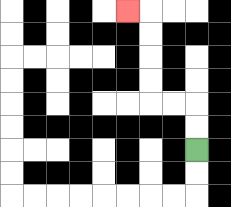{'start': '[8, 6]', 'end': '[5, 0]', 'path_directions': 'U,U,L,L,U,U,U,U,L', 'path_coordinates': '[[8, 6], [8, 5], [8, 4], [7, 4], [6, 4], [6, 3], [6, 2], [6, 1], [6, 0], [5, 0]]'}